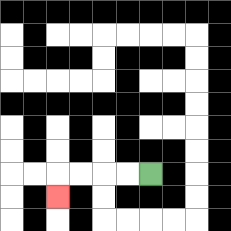{'start': '[6, 7]', 'end': '[2, 8]', 'path_directions': 'L,L,L,L,D', 'path_coordinates': '[[6, 7], [5, 7], [4, 7], [3, 7], [2, 7], [2, 8]]'}